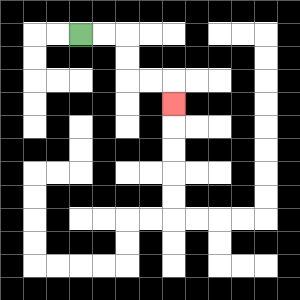{'start': '[3, 1]', 'end': '[7, 4]', 'path_directions': 'R,R,D,D,R,R,D', 'path_coordinates': '[[3, 1], [4, 1], [5, 1], [5, 2], [5, 3], [6, 3], [7, 3], [7, 4]]'}